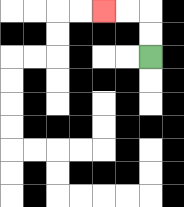{'start': '[6, 2]', 'end': '[4, 0]', 'path_directions': 'U,U,L,L', 'path_coordinates': '[[6, 2], [6, 1], [6, 0], [5, 0], [4, 0]]'}